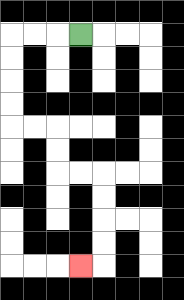{'start': '[3, 1]', 'end': '[3, 11]', 'path_directions': 'L,L,L,D,D,D,D,R,R,D,D,R,R,D,D,D,D,L', 'path_coordinates': '[[3, 1], [2, 1], [1, 1], [0, 1], [0, 2], [0, 3], [0, 4], [0, 5], [1, 5], [2, 5], [2, 6], [2, 7], [3, 7], [4, 7], [4, 8], [4, 9], [4, 10], [4, 11], [3, 11]]'}